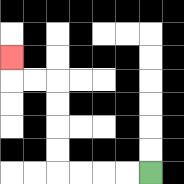{'start': '[6, 7]', 'end': '[0, 2]', 'path_directions': 'L,L,L,L,U,U,U,U,L,L,U', 'path_coordinates': '[[6, 7], [5, 7], [4, 7], [3, 7], [2, 7], [2, 6], [2, 5], [2, 4], [2, 3], [1, 3], [0, 3], [0, 2]]'}